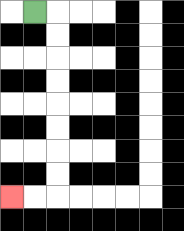{'start': '[1, 0]', 'end': '[0, 8]', 'path_directions': 'R,D,D,D,D,D,D,D,D,L,L', 'path_coordinates': '[[1, 0], [2, 0], [2, 1], [2, 2], [2, 3], [2, 4], [2, 5], [2, 6], [2, 7], [2, 8], [1, 8], [0, 8]]'}